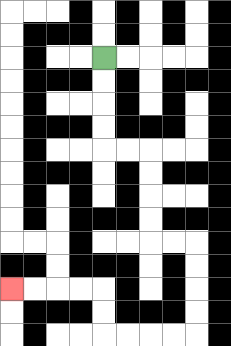{'start': '[4, 2]', 'end': '[0, 12]', 'path_directions': 'D,D,D,D,R,R,D,D,D,D,R,R,D,D,D,D,L,L,L,L,U,U,L,L,L,L', 'path_coordinates': '[[4, 2], [4, 3], [4, 4], [4, 5], [4, 6], [5, 6], [6, 6], [6, 7], [6, 8], [6, 9], [6, 10], [7, 10], [8, 10], [8, 11], [8, 12], [8, 13], [8, 14], [7, 14], [6, 14], [5, 14], [4, 14], [4, 13], [4, 12], [3, 12], [2, 12], [1, 12], [0, 12]]'}